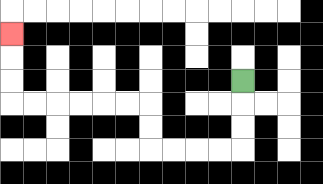{'start': '[10, 3]', 'end': '[0, 1]', 'path_directions': 'D,D,D,L,L,L,L,U,U,L,L,L,L,L,L,U,U,U', 'path_coordinates': '[[10, 3], [10, 4], [10, 5], [10, 6], [9, 6], [8, 6], [7, 6], [6, 6], [6, 5], [6, 4], [5, 4], [4, 4], [3, 4], [2, 4], [1, 4], [0, 4], [0, 3], [0, 2], [0, 1]]'}